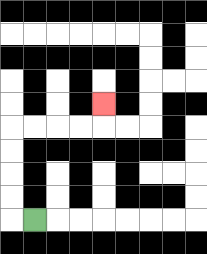{'start': '[1, 9]', 'end': '[4, 4]', 'path_directions': 'L,U,U,U,U,R,R,R,R,U', 'path_coordinates': '[[1, 9], [0, 9], [0, 8], [0, 7], [0, 6], [0, 5], [1, 5], [2, 5], [3, 5], [4, 5], [4, 4]]'}